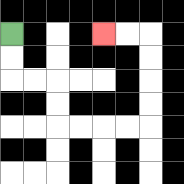{'start': '[0, 1]', 'end': '[4, 1]', 'path_directions': 'D,D,R,R,D,D,R,R,R,R,U,U,U,U,L,L', 'path_coordinates': '[[0, 1], [0, 2], [0, 3], [1, 3], [2, 3], [2, 4], [2, 5], [3, 5], [4, 5], [5, 5], [6, 5], [6, 4], [6, 3], [6, 2], [6, 1], [5, 1], [4, 1]]'}